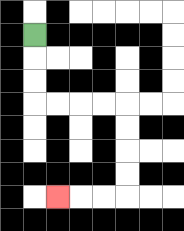{'start': '[1, 1]', 'end': '[2, 8]', 'path_directions': 'D,D,D,R,R,R,R,D,D,D,D,L,L,L', 'path_coordinates': '[[1, 1], [1, 2], [1, 3], [1, 4], [2, 4], [3, 4], [4, 4], [5, 4], [5, 5], [5, 6], [5, 7], [5, 8], [4, 8], [3, 8], [2, 8]]'}